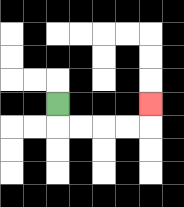{'start': '[2, 4]', 'end': '[6, 4]', 'path_directions': 'D,R,R,R,R,U', 'path_coordinates': '[[2, 4], [2, 5], [3, 5], [4, 5], [5, 5], [6, 5], [6, 4]]'}